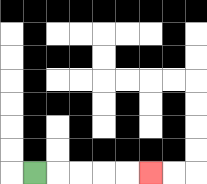{'start': '[1, 7]', 'end': '[6, 7]', 'path_directions': 'R,R,R,R,R', 'path_coordinates': '[[1, 7], [2, 7], [3, 7], [4, 7], [5, 7], [6, 7]]'}